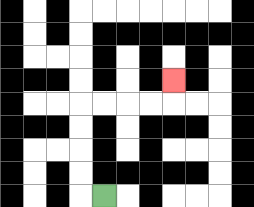{'start': '[4, 8]', 'end': '[7, 3]', 'path_directions': 'L,U,U,U,U,R,R,R,R,U', 'path_coordinates': '[[4, 8], [3, 8], [3, 7], [3, 6], [3, 5], [3, 4], [4, 4], [5, 4], [6, 4], [7, 4], [7, 3]]'}